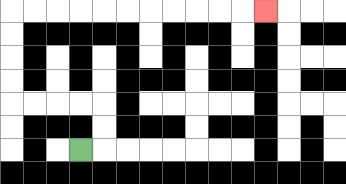{'start': '[3, 6]', 'end': '[11, 0]', 'path_directions': 'R,U,U,L,L,L,L,U,U,U,U,R,R,R,R,R,R,R,R,R,R,R', 'path_coordinates': '[[3, 6], [4, 6], [4, 5], [4, 4], [3, 4], [2, 4], [1, 4], [0, 4], [0, 3], [0, 2], [0, 1], [0, 0], [1, 0], [2, 0], [3, 0], [4, 0], [5, 0], [6, 0], [7, 0], [8, 0], [9, 0], [10, 0], [11, 0]]'}